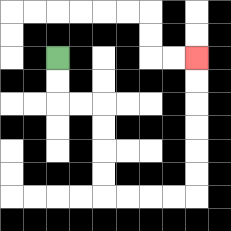{'start': '[2, 2]', 'end': '[8, 2]', 'path_directions': 'D,D,R,R,D,D,D,D,R,R,R,R,U,U,U,U,U,U', 'path_coordinates': '[[2, 2], [2, 3], [2, 4], [3, 4], [4, 4], [4, 5], [4, 6], [4, 7], [4, 8], [5, 8], [6, 8], [7, 8], [8, 8], [8, 7], [8, 6], [8, 5], [8, 4], [8, 3], [8, 2]]'}